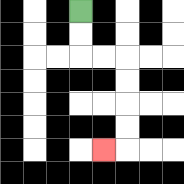{'start': '[3, 0]', 'end': '[4, 6]', 'path_directions': 'D,D,R,R,D,D,D,D,L', 'path_coordinates': '[[3, 0], [3, 1], [3, 2], [4, 2], [5, 2], [5, 3], [5, 4], [5, 5], [5, 6], [4, 6]]'}